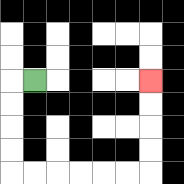{'start': '[1, 3]', 'end': '[6, 3]', 'path_directions': 'L,D,D,D,D,R,R,R,R,R,R,U,U,U,U', 'path_coordinates': '[[1, 3], [0, 3], [0, 4], [0, 5], [0, 6], [0, 7], [1, 7], [2, 7], [3, 7], [4, 7], [5, 7], [6, 7], [6, 6], [6, 5], [6, 4], [6, 3]]'}